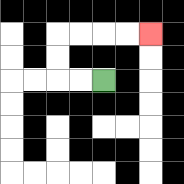{'start': '[4, 3]', 'end': '[6, 1]', 'path_directions': 'L,L,U,U,R,R,R,R', 'path_coordinates': '[[4, 3], [3, 3], [2, 3], [2, 2], [2, 1], [3, 1], [4, 1], [5, 1], [6, 1]]'}